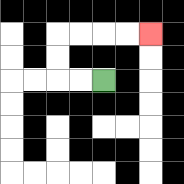{'start': '[4, 3]', 'end': '[6, 1]', 'path_directions': 'L,L,U,U,R,R,R,R', 'path_coordinates': '[[4, 3], [3, 3], [2, 3], [2, 2], [2, 1], [3, 1], [4, 1], [5, 1], [6, 1]]'}